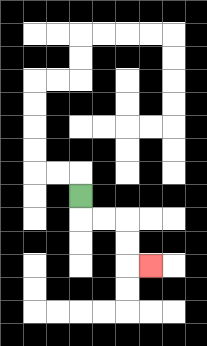{'start': '[3, 8]', 'end': '[6, 11]', 'path_directions': 'D,R,R,D,D,R', 'path_coordinates': '[[3, 8], [3, 9], [4, 9], [5, 9], [5, 10], [5, 11], [6, 11]]'}